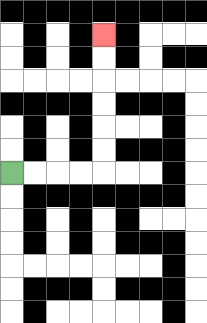{'start': '[0, 7]', 'end': '[4, 1]', 'path_directions': 'R,R,R,R,U,U,U,U,U,U', 'path_coordinates': '[[0, 7], [1, 7], [2, 7], [3, 7], [4, 7], [4, 6], [4, 5], [4, 4], [4, 3], [4, 2], [4, 1]]'}